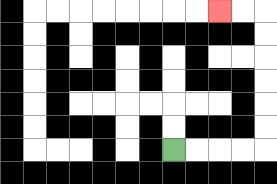{'start': '[7, 6]', 'end': '[9, 0]', 'path_directions': 'R,R,R,R,U,U,U,U,U,U,L,L', 'path_coordinates': '[[7, 6], [8, 6], [9, 6], [10, 6], [11, 6], [11, 5], [11, 4], [11, 3], [11, 2], [11, 1], [11, 0], [10, 0], [9, 0]]'}